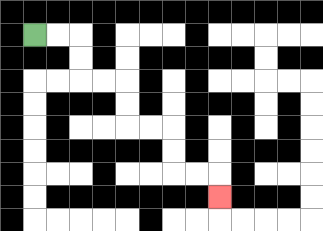{'start': '[1, 1]', 'end': '[9, 8]', 'path_directions': 'R,R,D,D,R,R,D,D,R,R,D,D,R,R,D', 'path_coordinates': '[[1, 1], [2, 1], [3, 1], [3, 2], [3, 3], [4, 3], [5, 3], [5, 4], [5, 5], [6, 5], [7, 5], [7, 6], [7, 7], [8, 7], [9, 7], [9, 8]]'}